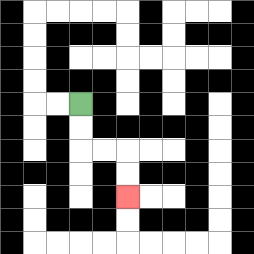{'start': '[3, 4]', 'end': '[5, 8]', 'path_directions': 'D,D,R,R,D,D', 'path_coordinates': '[[3, 4], [3, 5], [3, 6], [4, 6], [5, 6], [5, 7], [5, 8]]'}